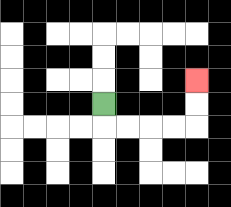{'start': '[4, 4]', 'end': '[8, 3]', 'path_directions': 'D,R,R,R,R,U,U', 'path_coordinates': '[[4, 4], [4, 5], [5, 5], [6, 5], [7, 5], [8, 5], [8, 4], [8, 3]]'}